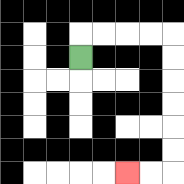{'start': '[3, 2]', 'end': '[5, 7]', 'path_directions': 'U,R,R,R,R,D,D,D,D,D,D,L,L', 'path_coordinates': '[[3, 2], [3, 1], [4, 1], [5, 1], [6, 1], [7, 1], [7, 2], [7, 3], [7, 4], [7, 5], [7, 6], [7, 7], [6, 7], [5, 7]]'}